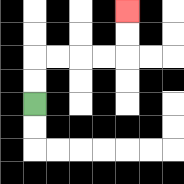{'start': '[1, 4]', 'end': '[5, 0]', 'path_directions': 'U,U,R,R,R,R,U,U', 'path_coordinates': '[[1, 4], [1, 3], [1, 2], [2, 2], [3, 2], [4, 2], [5, 2], [5, 1], [5, 0]]'}